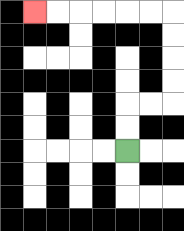{'start': '[5, 6]', 'end': '[1, 0]', 'path_directions': 'U,U,R,R,U,U,U,U,L,L,L,L,L,L', 'path_coordinates': '[[5, 6], [5, 5], [5, 4], [6, 4], [7, 4], [7, 3], [7, 2], [7, 1], [7, 0], [6, 0], [5, 0], [4, 0], [3, 0], [2, 0], [1, 0]]'}